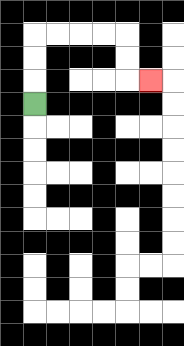{'start': '[1, 4]', 'end': '[6, 3]', 'path_directions': 'U,U,U,R,R,R,R,D,D,R', 'path_coordinates': '[[1, 4], [1, 3], [1, 2], [1, 1], [2, 1], [3, 1], [4, 1], [5, 1], [5, 2], [5, 3], [6, 3]]'}